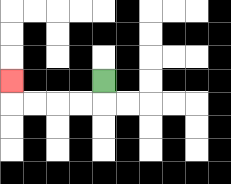{'start': '[4, 3]', 'end': '[0, 3]', 'path_directions': 'D,L,L,L,L,U', 'path_coordinates': '[[4, 3], [4, 4], [3, 4], [2, 4], [1, 4], [0, 4], [0, 3]]'}